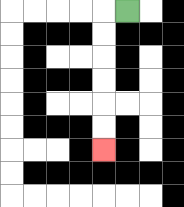{'start': '[5, 0]', 'end': '[4, 6]', 'path_directions': 'L,D,D,D,D,D,D', 'path_coordinates': '[[5, 0], [4, 0], [4, 1], [4, 2], [4, 3], [4, 4], [4, 5], [4, 6]]'}